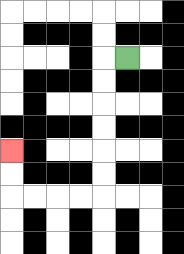{'start': '[5, 2]', 'end': '[0, 6]', 'path_directions': 'L,D,D,D,D,D,D,L,L,L,L,U,U', 'path_coordinates': '[[5, 2], [4, 2], [4, 3], [4, 4], [4, 5], [4, 6], [4, 7], [4, 8], [3, 8], [2, 8], [1, 8], [0, 8], [0, 7], [0, 6]]'}